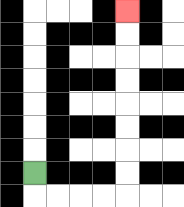{'start': '[1, 7]', 'end': '[5, 0]', 'path_directions': 'D,R,R,R,R,U,U,U,U,U,U,U,U', 'path_coordinates': '[[1, 7], [1, 8], [2, 8], [3, 8], [4, 8], [5, 8], [5, 7], [5, 6], [5, 5], [5, 4], [5, 3], [5, 2], [5, 1], [5, 0]]'}